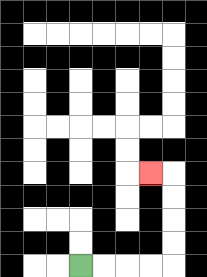{'start': '[3, 11]', 'end': '[6, 7]', 'path_directions': 'R,R,R,R,U,U,U,U,L', 'path_coordinates': '[[3, 11], [4, 11], [5, 11], [6, 11], [7, 11], [7, 10], [7, 9], [7, 8], [7, 7], [6, 7]]'}